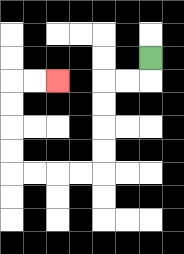{'start': '[6, 2]', 'end': '[2, 3]', 'path_directions': 'D,L,L,D,D,D,D,L,L,L,L,U,U,U,U,R,R', 'path_coordinates': '[[6, 2], [6, 3], [5, 3], [4, 3], [4, 4], [4, 5], [4, 6], [4, 7], [3, 7], [2, 7], [1, 7], [0, 7], [0, 6], [0, 5], [0, 4], [0, 3], [1, 3], [2, 3]]'}